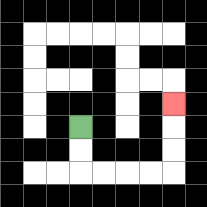{'start': '[3, 5]', 'end': '[7, 4]', 'path_directions': 'D,D,R,R,R,R,U,U,U', 'path_coordinates': '[[3, 5], [3, 6], [3, 7], [4, 7], [5, 7], [6, 7], [7, 7], [7, 6], [7, 5], [7, 4]]'}